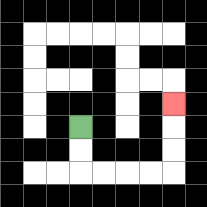{'start': '[3, 5]', 'end': '[7, 4]', 'path_directions': 'D,D,R,R,R,R,U,U,U', 'path_coordinates': '[[3, 5], [3, 6], [3, 7], [4, 7], [5, 7], [6, 7], [7, 7], [7, 6], [7, 5], [7, 4]]'}